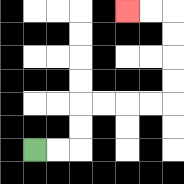{'start': '[1, 6]', 'end': '[5, 0]', 'path_directions': 'R,R,U,U,R,R,R,R,U,U,U,U,L,L', 'path_coordinates': '[[1, 6], [2, 6], [3, 6], [3, 5], [3, 4], [4, 4], [5, 4], [6, 4], [7, 4], [7, 3], [7, 2], [7, 1], [7, 0], [6, 0], [5, 0]]'}